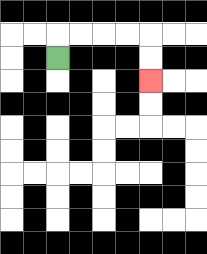{'start': '[2, 2]', 'end': '[6, 3]', 'path_directions': 'U,R,R,R,R,D,D', 'path_coordinates': '[[2, 2], [2, 1], [3, 1], [4, 1], [5, 1], [6, 1], [6, 2], [6, 3]]'}